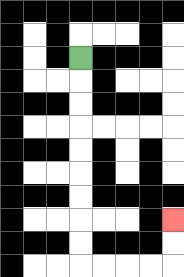{'start': '[3, 2]', 'end': '[7, 9]', 'path_directions': 'D,D,D,D,D,D,D,D,D,R,R,R,R,U,U', 'path_coordinates': '[[3, 2], [3, 3], [3, 4], [3, 5], [3, 6], [3, 7], [3, 8], [3, 9], [3, 10], [3, 11], [4, 11], [5, 11], [6, 11], [7, 11], [7, 10], [7, 9]]'}